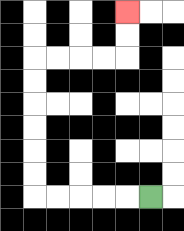{'start': '[6, 8]', 'end': '[5, 0]', 'path_directions': 'L,L,L,L,L,U,U,U,U,U,U,R,R,R,R,U,U', 'path_coordinates': '[[6, 8], [5, 8], [4, 8], [3, 8], [2, 8], [1, 8], [1, 7], [1, 6], [1, 5], [1, 4], [1, 3], [1, 2], [2, 2], [3, 2], [4, 2], [5, 2], [5, 1], [5, 0]]'}